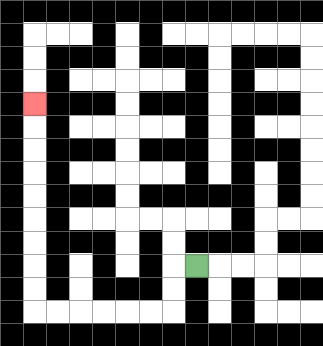{'start': '[8, 11]', 'end': '[1, 4]', 'path_directions': 'L,D,D,L,L,L,L,L,L,U,U,U,U,U,U,U,U,U', 'path_coordinates': '[[8, 11], [7, 11], [7, 12], [7, 13], [6, 13], [5, 13], [4, 13], [3, 13], [2, 13], [1, 13], [1, 12], [1, 11], [1, 10], [1, 9], [1, 8], [1, 7], [1, 6], [1, 5], [1, 4]]'}